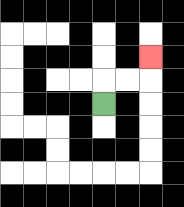{'start': '[4, 4]', 'end': '[6, 2]', 'path_directions': 'U,R,R,U', 'path_coordinates': '[[4, 4], [4, 3], [5, 3], [6, 3], [6, 2]]'}